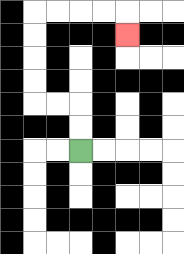{'start': '[3, 6]', 'end': '[5, 1]', 'path_directions': 'U,U,L,L,U,U,U,U,R,R,R,R,D', 'path_coordinates': '[[3, 6], [3, 5], [3, 4], [2, 4], [1, 4], [1, 3], [1, 2], [1, 1], [1, 0], [2, 0], [3, 0], [4, 0], [5, 0], [5, 1]]'}